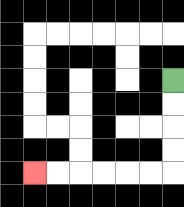{'start': '[7, 3]', 'end': '[1, 7]', 'path_directions': 'D,D,D,D,L,L,L,L,L,L', 'path_coordinates': '[[7, 3], [7, 4], [7, 5], [7, 6], [7, 7], [6, 7], [5, 7], [4, 7], [3, 7], [2, 7], [1, 7]]'}